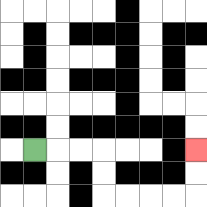{'start': '[1, 6]', 'end': '[8, 6]', 'path_directions': 'R,R,R,D,D,R,R,R,R,U,U', 'path_coordinates': '[[1, 6], [2, 6], [3, 6], [4, 6], [4, 7], [4, 8], [5, 8], [6, 8], [7, 8], [8, 8], [8, 7], [8, 6]]'}